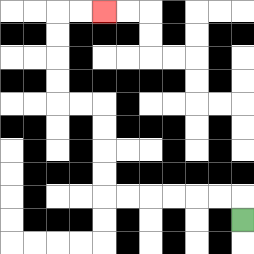{'start': '[10, 9]', 'end': '[4, 0]', 'path_directions': 'U,L,L,L,L,L,L,U,U,U,U,L,L,U,U,U,U,R,R', 'path_coordinates': '[[10, 9], [10, 8], [9, 8], [8, 8], [7, 8], [6, 8], [5, 8], [4, 8], [4, 7], [4, 6], [4, 5], [4, 4], [3, 4], [2, 4], [2, 3], [2, 2], [2, 1], [2, 0], [3, 0], [4, 0]]'}